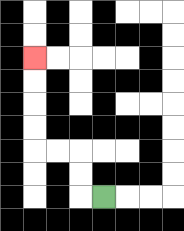{'start': '[4, 8]', 'end': '[1, 2]', 'path_directions': 'L,U,U,L,L,U,U,U,U', 'path_coordinates': '[[4, 8], [3, 8], [3, 7], [3, 6], [2, 6], [1, 6], [1, 5], [1, 4], [1, 3], [1, 2]]'}